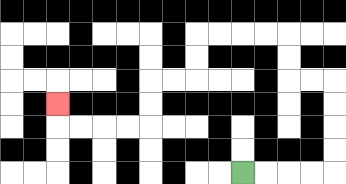{'start': '[10, 7]', 'end': '[2, 4]', 'path_directions': 'R,R,R,R,U,U,U,U,L,L,U,U,L,L,L,L,D,D,L,L,D,D,L,L,L,L,U', 'path_coordinates': '[[10, 7], [11, 7], [12, 7], [13, 7], [14, 7], [14, 6], [14, 5], [14, 4], [14, 3], [13, 3], [12, 3], [12, 2], [12, 1], [11, 1], [10, 1], [9, 1], [8, 1], [8, 2], [8, 3], [7, 3], [6, 3], [6, 4], [6, 5], [5, 5], [4, 5], [3, 5], [2, 5], [2, 4]]'}